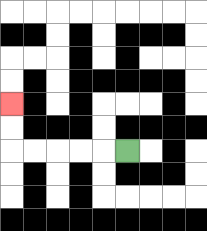{'start': '[5, 6]', 'end': '[0, 4]', 'path_directions': 'L,L,L,L,L,U,U', 'path_coordinates': '[[5, 6], [4, 6], [3, 6], [2, 6], [1, 6], [0, 6], [0, 5], [0, 4]]'}